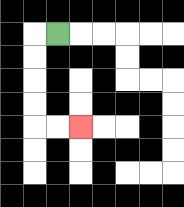{'start': '[2, 1]', 'end': '[3, 5]', 'path_directions': 'L,D,D,D,D,R,R', 'path_coordinates': '[[2, 1], [1, 1], [1, 2], [1, 3], [1, 4], [1, 5], [2, 5], [3, 5]]'}